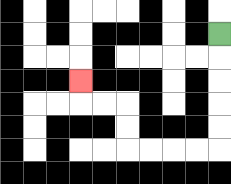{'start': '[9, 1]', 'end': '[3, 3]', 'path_directions': 'D,D,D,D,D,L,L,L,L,U,U,L,L,U', 'path_coordinates': '[[9, 1], [9, 2], [9, 3], [9, 4], [9, 5], [9, 6], [8, 6], [7, 6], [6, 6], [5, 6], [5, 5], [5, 4], [4, 4], [3, 4], [3, 3]]'}